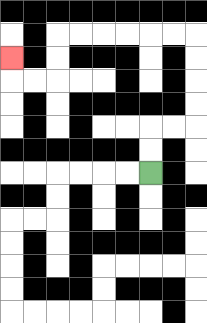{'start': '[6, 7]', 'end': '[0, 2]', 'path_directions': 'U,U,R,R,U,U,U,U,L,L,L,L,L,L,D,D,L,L,U', 'path_coordinates': '[[6, 7], [6, 6], [6, 5], [7, 5], [8, 5], [8, 4], [8, 3], [8, 2], [8, 1], [7, 1], [6, 1], [5, 1], [4, 1], [3, 1], [2, 1], [2, 2], [2, 3], [1, 3], [0, 3], [0, 2]]'}